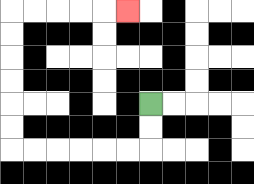{'start': '[6, 4]', 'end': '[5, 0]', 'path_directions': 'D,D,L,L,L,L,L,L,U,U,U,U,U,U,R,R,R,R,R', 'path_coordinates': '[[6, 4], [6, 5], [6, 6], [5, 6], [4, 6], [3, 6], [2, 6], [1, 6], [0, 6], [0, 5], [0, 4], [0, 3], [0, 2], [0, 1], [0, 0], [1, 0], [2, 0], [3, 0], [4, 0], [5, 0]]'}